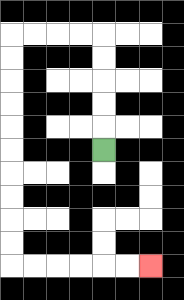{'start': '[4, 6]', 'end': '[6, 11]', 'path_directions': 'U,U,U,U,U,L,L,L,L,D,D,D,D,D,D,D,D,D,D,R,R,R,R,R,R', 'path_coordinates': '[[4, 6], [4, 5], [4, 4], [4, 3], [4, 2], [4, 1], [3, 1], [2, 1], [1, 1], [0, 1], [0, 2], [0, 3], [0, 4], [0, 5], [0, 6], [0, 7], [0, 8], [0, 9], [0, 10], [0, 11], [1, 11], [2, 11], [3, 11], [4, 11], [5, 11], [6, 11]]'}